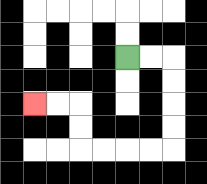{'start': '[5, 2]', 'end': '[1, 4]', 'path_directions': 'R,R,D,D,D,D,L,L,L,L,U,U,L,L', 'path_coordinates': '[[5, 2], [6, 2], [7, 2], [7, 3], [7, 4], [7, 5], [7, 6], [6, 6], [5, 6], [4, 6], [3, 6], [3, 5], [3, 4], [2, 4], [1, 4]]'}